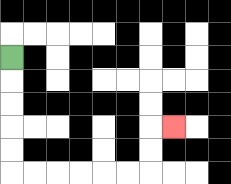{'start': '[0, 2]', 'end': '[7, 5]', 'path_directions': 'D,D,D,D,D,R,R,R,R,R,R,U,U,R', 'path_coordinates': '[[0, 2], [0, 3], [0, 4], [0, 5], [0, 6], [0, 7], [1, 7], [2, 7], [3, 7], [4, 7], [5, 7], [6, 7], [6, 6], [6, 5], [7, 5]]'}